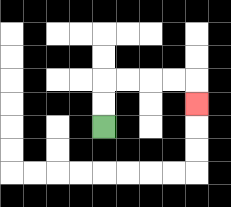{'start': '[4, 5]', 'end': '[8, 4]', 'path_directions': 'U,U,R,R,R,R,D', 'path_coordinates': '[[4, 5], [4, 4], [4, 3], [5, 3], [6, 3], [7, 3], [8, 3], [8, 4]]'}